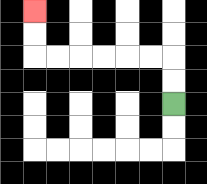{'start': '[7, 4]', 'end': '[1, 0]', 'path_directions': 'U,U,L,L,L,L,L,L,U,U', 'path_coordinates': '[[7, 4], [7, 3], [7, 2], [6, 2], [5, 2], [4, 2], [3, 2], [2, 2], [1, 2], [1, 1], [1, 0]]'}